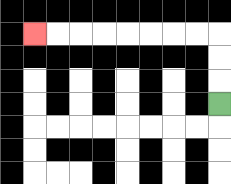{'start': '[9, 4]', 'end': '[1, 1]', 'path_directions': 'U,U,U,L,L,L,L,L,L,L,L', 'path_coordinates': '[[9, 4], [9, 3], [9, 2], [9, 1], [8, 1], [7, 1], [6, 1], [5, 1], [4, 1], [3, 1], [2, 1], [1, 1]]'}